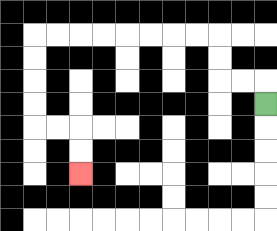{'start': '[11, 4]', 'end': '[3, 7]', 'path_directions': 'U,L,L,U,U,L,L,L,L,L,L,L,L,D,D,D,D,R,R,D,D', 'path_coordinates': '[[11, 4], [11, 3], [10, 3], [9, 3], [9, 2], [9, 1], [8, 1], [7, 1], [6, 1], [5, 1], [4, 1], [3, 1], [2, 1], [1, 1], [1, 2], [1, 3], [1, 4], [1, 5], [2, 5], [3, 5], [3, 6], [3, 7]]'}